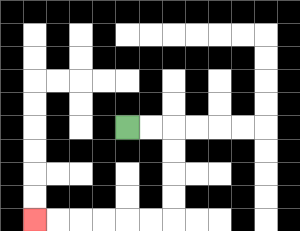{'start': '[5, 5]', 'end': '[1, 9]', 'path_directions': 'R,R,D,D,D,D,L,L,L,L,L,L', 'path_coordinates': '[[5, 5], [6, 5], [7, 5], [7, 6], [7, 7], [7, 8], [7, 9], [6, 9], [5, 9], [4, 9], [3, 9], [2, 9], [1, 9]]'}